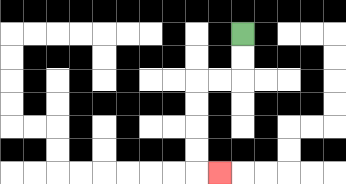{'start': '[10, 1]', 'end': '[9, 7]', 'path_directions': 'D,D,L,L,D,D,D,D,R', 'path_coordinates': '[[10, 1], [10, 2], [10, 3], [9, 3], [8, 3], [8, 4], [8, 5], [8, 6], [8, 7], [9, 7]]'}